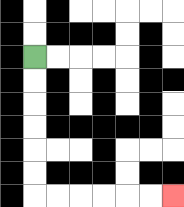{'start': '[1, 2]', 'end': '[7, 8]', 'path_directions': 'D,D,D,D,D,D,R,R,R,R,R,R', 'path_coordinates': '[[1, 2], [1, 3], [1, 4], [1, 5], [1, 6], [1, 7], [1, 8], [2, 8], [3, 8], [4, 8], [5, 8], [6, 8], [7, 8]]'}